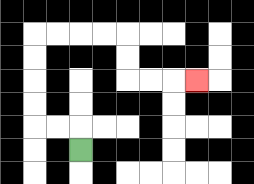{'start': '[3, 6]', 'end': '[8, 3]', 'path_directions': 'U,L,L,U,U,U,U,R,R,R,R,D,D,R,R,R', 'path_coordinates': '[[3, 6], [3, 5], [2, 5], [1, 5], [1, 4], [1, 3], [1, 2], [1, 1], [2, 1], [3, 1], [4, 1], [5, 1], [5, 2], [5, 3], [6, 3], [7, 3], [8, 3]]'}